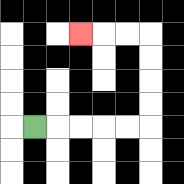{'start': '[1, 5]', 'end': '[3, 1]', 'path_directions': 'R,R,R,R,R,U,U,U,U,L,L,L', 'path_coordinates': '[[1, 5], [2, 5], [3, 5], [4, 5], [5, 5], [6, 5], [6, 4], [6, 3], [6, 2], [6, 1], [5, 1], [4, 1], [3, 1]]'}